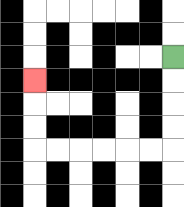{'start': '[7, 2]', 'end': '[1, 3]', 'path_directions': 'D,D,D,D,L,L,L,L,L,L,U,U,U', 'path_coordinates': '[[7, 2], [7, 3], [7, 4], [7, 5], [7, 6], [6, 6], [5, 6], [4, 6], [3, 6], [2, 6], [1, 6], [1, 5], [1, 4], [1, 3]]'}